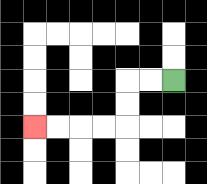{'start': '[7, 3]', 'end': '[1, 5]', 'path_directions': 'L,L,D,D,L,L,L,L', 'path_coordinates': '[[7, 3], [6, 3], [5, 3], [5, 4], [5, 5], [4, 5], [3, 5], [2, 5], [1, 5]]'}